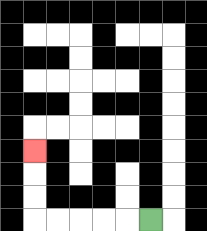{'start': '[6, 9]', 'end': '[1, 6]', 'path_directions': 'L,L,L,L,L,U,U,U', 'path_coordinates': '[[6, 9], [5, 9], [4, 9], [3, 9], [2, 9], [1, 9], [1, 8], [1, 7], [1, 6]]'}